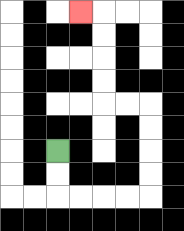{'start': '[2, 6]', 'end': '[3, 0]', 'path_directions': 'D,D,R,R,R,R,U,U,U,U,L,L,U,U,U,U,L', 'path_coordinates': '[[2, 6], [2, 7], [2, 8], [3, 8], [4, 8], [5, 8], [6, 8], [6, 7], [6, 6], [6, 5], [6, 4], [5, 4], [4, 4], [4, 3], [4, 2], [4, 1], [4, 0], [3, 0]]'}